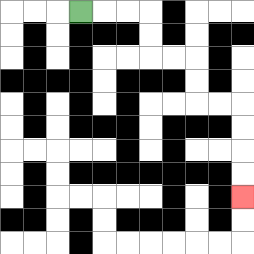{'start': '[3, 0]', 'end': '[10, 8]', 'path_directions': 'R,R,R,D,D,R,R,D,D,R,R,D,D,D,D', 'path_coordinates': '[[3, 0], [4, 0], [5, 0], [6, 0], [6, 1], [6, 2], [7, 2], [8, 2], [8, 3], [8, 4], [9, 4], [10, 4], [10, 5], [10, 6], [10, 7], [10, 8]]'}